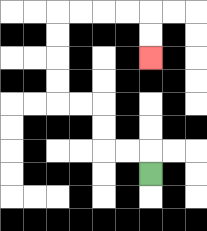{'start': '[6, 7]', 'end': '[6, 2]', 'path_directions': 'U,L,L,U,U,L,L,U,U,U,U,R,R,R,R,D,D', 'path_coordinates': '[[6, 7], [6, 6], [5, 6], [4, 6], [4, 5], [4, 4], [3, 4], [2, 4], [2, 3], [2, 2], [2, 1], [2, 0], [3, 0], [4, 0], [5, 0], [6, 0], [6, 1], [6, 2]]'}